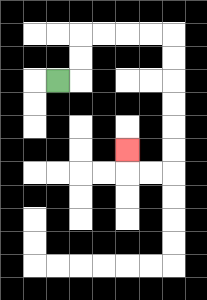{'start': '[2, 3]', 'end': '[5, 6]', 'path_directions': 'R,U,U,R,R,R,R,D,D,D,D,D,D,L,L,U', 'path_coordinates': '[[2, 3], [3, 3], [3, 2], [3, 1], [4, 1], [5, 1], [6, 1], [7, 1], [7, 2], [7, 3], [7, 4], [7, 5], [7, 6], [7, 7], [6, 7], [5, 7], [5, 6]]'}